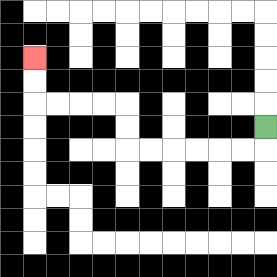{'start': '[11, 5]', 'end': '[1, 2]', 'path_directions': 'D,L,L,L,L,L,L,U,U,L,L,L,L,U,U', 'path_coordinates': '[[11, 5], [11, 6], [10, 6], [9, 6], [8, 6], [7, 6], [6, 6], [5, 6], [5, 5], [5, 4], [4, 4], [3, 4], [2, 4], [1, 4], [1, 3], [1, 2]]'}